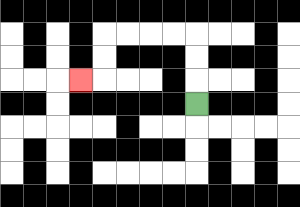{'start': '[8, 4]', 'end': '[3, 3]', 'path_directions': 'U,U,U,L,L,L,L,D,D,L', 'path_coordinates': '[[8, 4], [8, 3], [8, 2], [8, 1], [7, 1], [6, 1], [5, 1], [4, 1], [4, 2], [4, 3], [3, 3]]'}